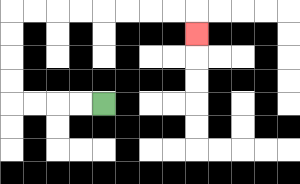{'start': '[4, 4]', 'end': '[8, 1]', 'path_directions': 'L,L,L,L,U,U,U,U,R,R,R,R,R,R,R,R,D', 'path_coordinates': '[[4, 4], [3, 4], [2, 4], [1, 4], [0, 4], [0, 3], [0, 2], [0, 1], [0, 0], [1, 0], [2, 0], [3, 0], [4, 0], [5, 0], [6, 0], [7, 0], [8, 0], [8, 1]]'}